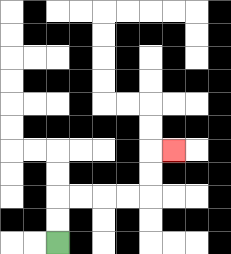{'start': '[2, 10]', 'end': '[7, 6]', 'path_directions': 'U,U,R,R,R,R,U,U,R', 'path_coordinates': '[[2, 10], [2, 9], [2, 8], [3, 8], [4, 8], [5, 8], [6, 8], [6, 7], [6, 6], [7, 6]]'}